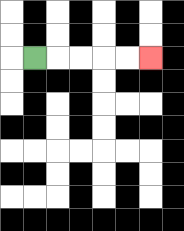{'start': '[1, 2]', 'end': '[6, 2]', 'path_directions': 'R,R,R,R,R', 'path_coordinates': '[[1, 2], [2, 2], [3, 2], [4, 2], [5, 2], [6, 2]]'}